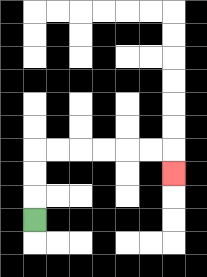{'start': '[1, 9]', 'end': '[7, 7]', 'path_directions': 'U,U,U,R,R,R,R,R,R,D', 'path_coordinates': '[[1, 9], [1, 8], [1, 7], [1, 6], [2, 6], [3, 6], [4, 6], [5, 6], [6, 6], [7, 6], [7, 7]]'}